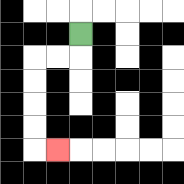{'start': '[3, 1]', 'end': '[2, 6]', 'path_directions': 'D,L,L,D,D,D,D,R', 'path_coordinates': '[[3, 1], [3, 2], [2, 2], [1, 2], [1, 3], [1, 4], [1, 5], [1, 6], [2, 6]]'}